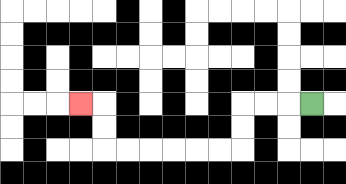{'start': '[13, 4]', 'end': '[3, 4]', 'path_directions': 'L,L,L,D,D,L,L,L,L,L,L,U,U,L', 'path_coordinates': '[[13, 4], [12, 4], [11, 4], [10, 4], [10, 5], [10, 6], [9, 6], [8, 6], [7, 6], [6, 6], [5, 6], [4, 6], [4, 5], [4, 4], [3, 4]]'}